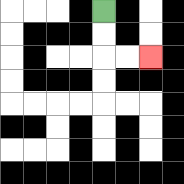{'start': '[4, 0]', 'end': '[6, 2]', 'path_directions': 'D,D,R,R', 'path_coordinates': '[[4, 0], [4, 1], [4, 2], [5, 2], [6, 2]]'}